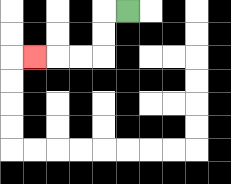{'start': '[5, 0]', 'end': '[1, 2]', 'path_directions': 'L,D,D,L,L,L', 'path_coordinates': '[[5, 0], [4, 0], [4, 1], [4, 2], [3, 2], [2, 2], [1, 2]]'}